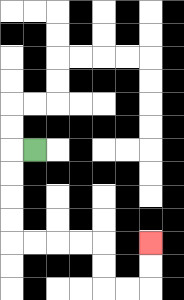{'start': '[1, 6]', 'end': '[6, 10]', 'path_directions': 'L,D,D,D,D,R,R,R,R,D,D,R,R,U,U', 'path_coordinates': '[[1, 6], [0, 6], [0, 7], [0, 8], [0, 9], [0, 10], [1, 10], [2, 10], [3, 10], [4, 10], [4, 11], [4, 12], [5, 12], [6, 12], [6, 11], [6, 10]]'}